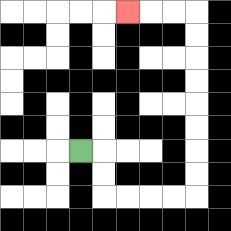{'start': '[3, 6]', 'end': '[5, 0]', 'path_directions': 'R,D,D,R,R,R,R,U,U,U,U,U,U,U,U,L,L,L', 'path_coordinates': '[[3, 6], [4, 6], [4, 7], [4, 8], [5, 8], [6, 8], [7, 8], [8, 8], [8, 7], [8, 6], [8, 5], [8, 4], [8, 3], [8, 2], [8, 1], [8, 0], [7, 0], [6, 0], [5, 0]]'}